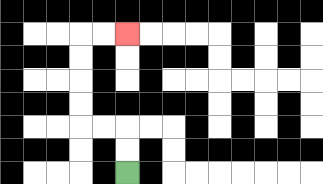{'start': '[5, 7]', 'end': '[5, 1]', 'path_directions': 'U,U,L,L,U,U,U,U,R,R', 'path_coordinates': '[[5, 7], [5, 6], [5, 5], [4, 5], [3, 5], [3, 4], [3, 3], [3, 2], [3, 1], [4, 1], [5, 1]]'}